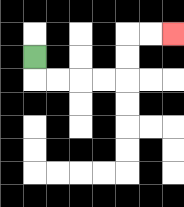{'start': '[1, 2]', 'end': '[7, 1]', 'path_directions': 'D,R,R,R,R,U,U,R,R', 'path_coordinates': '[[1, 2], [1, 3], [2, 3], [3, 3], [4, 3], [5, 3], [5, 2], [5, 1], [6, 1], [7, 1]]'}